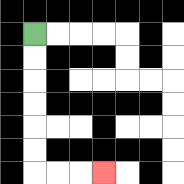{'start': '[1, 1]', 'end': '[4, 7]', 'path_directions': 'D,D,D,D,D,D,R,R,R', 'path_coordinates': '[[1, 1], [1, 2], [1, 3], [1, 4], [1, 5], [1, 6], [1, 7], [2, 7], [3, 7], [4, 7]]'}